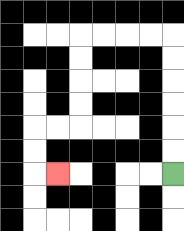{'start': '[7, 7]', 'end': '[2, 7]', 'path_directions': 'U,U,U,U,U,U,L,L,L,L,D,D,D,D,L,L,D,D,R', 'path_coordinates': '[[7, 7], [7, 6], [7, 5], [7, 4], [7, 3], [7, 2], [7, 1], [6, 1], [5, 1], [4, 1], [3, 1], [3, 2], [3, 3], [3, 4], [3, 5], [2, 5], [1, 5], [1, 6], [1, 7], [2, 7]]'}